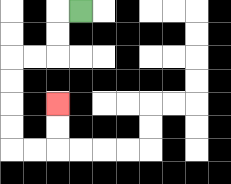{'start': '[3, 0]', 'end': '[2, 4]', 'path_directions': 'L,D,D,L,L,D,D,D,D,R,R,U,U', 'path_coordinates': '[[3, 0], [2, 0], [2, 1], [2, 2], [1, 2], [0, 2], [0, 3], [0, 4], [0, 5], [0, 6], [1, 6], [2, 6], [2, 5], [2, 4]]'}